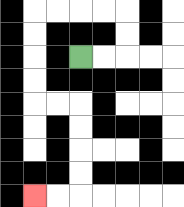{'start': '[3, 2]', 'end': '[1, 8]', 'path_directions': 'R,R,U,U,L,L,L,L,D,D,D,D,R,R,D,D,D,D,L,L', 'path_coordinates': '[[3, 2], [4, 2], [5, 2], [5, 1], [5, 0], [4, 0], [3, 0], [2, 0], [1, 0], [1, 1], [1, 2], [1, 3], [1, 4], [2, 4], [3, 4], [3, 5], [3, 6], [3, 7], [3, 8], [2, 8], [1, 8]]'}